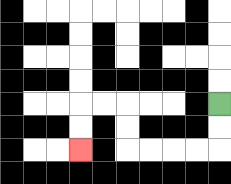{'start': '[9, 4]', 'end': '[3, 6]', 'path_directions': 'D,D,L,L,L,L,U,U,L,L,D,D', 'path_coordinates': '[[9, 4], [9, 5], [9, 6], [8, 6], [7, 6], [6, 6], [5, 6], [5, 5], [5, 4], [4, 4], [3, 4], [3, 5], [3, 6]]'}